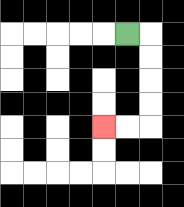{'start': '[5, 1]', 'end': '[4, 5]', 'path_directions': 'R,D,D,D,D,L,L', 'path_coordinates': '[[5, 1], [6, 1], [6, 2], [6, 3], [6, 4], [6, 5], [5, 5], [4, 5]]'}